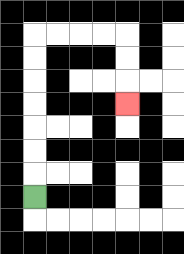{'start': '[1, 8]', 'end': '[5, 4]', 'path_directions': 'U,U,U,U,U,U,U,R,R,R,R,D,D,D', 'path_coordinates': '[[1, 8], [1, 7], [1, 6], [1, 5], [1, 4], [1, 3], [1, 2], [1, 1], [2, 1], [3, 1], [4, 1], [5, 1], [5, 2], [5, 3], [5, 4]]'}